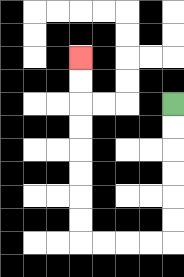{'start': '[7, 4]', 'end': '[3, 2]', 'path_directions': 'D,D,D,D,D,D,L,L,L,L,U,U,U,U,U,U,U,U', 'path_coordinates': '[[7, 4], [7, 5], [7, 6], [7, 7], [7, 8], [7, 9], [7, 10], [6, 10], [5, 10], [4, 10], [3, 10], [3, 9], [3, 8], [3, 7], [3, 6], [3, 5], [3, 4], [3, 3], [3, 2]]'}